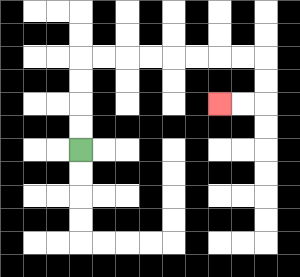{'start': '[3, 6]', 'end': '[9, 4]', 'path_directions': 'U,U,U,U,R,R,R,R,R,R,R,R,D,D,L,L', 'path_coordinates': '[[3, 6], [3, 5], [3, 4], [3, 3], [3, 2], [4, 2], [5, 2], [6, 2], [7, 2], [8, 2], [9, 2], [10, 2], [11, 2], [11, 3], [11, 4], [10, 4], [9, 4]]'}